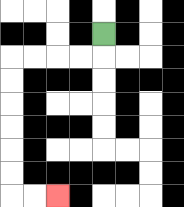{'start': '[4, 1]', 'end': '[2, 8]', 'path_directions': 'D,L,L,L,L,D,D,D,D,D,D,R,R', 'path_coordinates': '[[4, 1], [4, 2], [3, 2], [2, 2], [1, 2], [0, 2], [0, 3], [0, 4], [0, 5], [0, 6], [0, 7], [0, 8], [1, 8], [2, 8]]'}